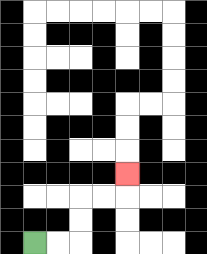{'start': '[1, 10]', 'end': '[5, 7]', 'path_directions': 'R,R,U,U,R,R,U', 'path_coordinates': '[[1, 10], [2, 10], [3, 10], [3, 9], [3, 8], [4, 8], [5, 8], [5, 7]]'}